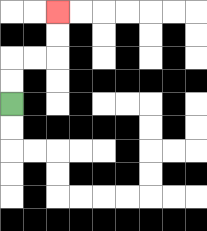{'start': '[0, 4]', 'end': '[2, 0]', 'path_directions': 'U,U,R,R,U,U', 'path_coordinates': '[[0, 4], [0, 3], [0, 2], [1, 2], [2, 2], [2, 1], [2, 0]]'}